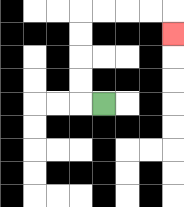{'start': '[4, 4]', 'end': '[7, 1]', 'path_directions': 'L,U,U,U,U,R,R,R,R,D', 'path_coordinates': '[[4, 4], [3, 4], [3, 3], [3, 2], [3, 1], [3, 0], [4, 0], [5, 0], [6, 0], [7, 0], [7, 1]]'}